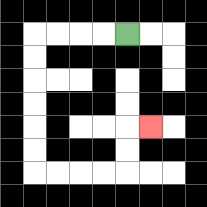{'start': '[5, 1]', 'end': '[6, 5]', 'path_directions': 'L,L,L,L,D,D,D,D,D,D,R,R,R,R,U,U,R', 'path_coordinates': '[[5, 1], [4, 1], [3, 1], [2, 1], [1, 1], [1, 2], [1, 3], [1, 4], [1, 5], [1, 6], [1, 7], [2, 7], [3, 7], [4, 7], [5, 7], [5, 6], [5, 5], [6, 5]]'}